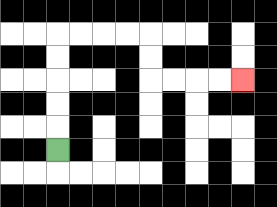{'start': '[2, 6]', 'end': '[10, 3]', 'path_directions': 'U,U,U,U,U,R,R,R,R,D,D,R,R,R,R', 'path_coordinates': '[[2, 6], [2, 5], [2, 4], [2, 3], [2, 2], [2, 1], [3, 1], [4, 1], [5, 1], [6, 1], [6, 2], [6, 3], [7, 3], [8, 3], [9, 3], [10, 3]]'}